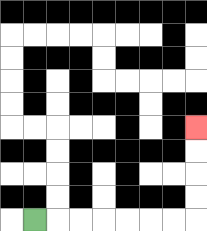{'start': '[1, 9]', 'end': '[8, 5]', 'path_directions': 'R,R,R,R,R,R,R,U,U,U,U', 'path_coordinates': '[[1, 9], [2, 9], [3, 9], [4, 9], [5, 9], [6, 9], [7, 9], [8, 9], [8, 8], [8, 7], [8, 6], [8, 5]]'}